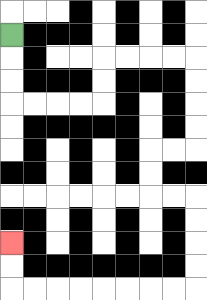{'start': '[0, 1]', 'end': '[0, 10]', 'path_directions': 'D,D,D,R,R,R,R,U,U,R,R,R,R,D,D,D,D,L,L,D,D,R,R,D,D,D,D,L,L,L,L,L,L,L,L,U,U', 'path_coordinates': '[[0, 1], [0, 2], [0, 3], [0, 4], [1, 4], [2, 4], [3, 4], [4, 4], [4, 3], [4, 2], [5, 2], [6, 2], [7, 2], [8, 2], [8, 3], [8, 4], [8, 5], [8, 6], [7, 6], [6, 6], [6, 7], [6, 8], [7, 8], [8, 8], [8, 9], [8, 10], [8, 11], [8, 12], [7, 12], [6, 12], [5, 12], [4, 12], [3, 12], [2, 12], [1, 12], [0, 12], [0, 11], [0, 10]]'}